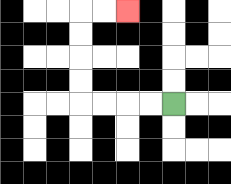{'start': '[7, 4]', 'end': '[5, 0]', 'path_directions': 'L,L,L,L,U,U,U,U,R,R', 'path_coordinates': '[[7, 4], [6, 4], [5, 4], [4, 4], [3, 4], [3, 3], [3, 2], [3, 1], [3, 0], [4, 0], [5, 0]]'}